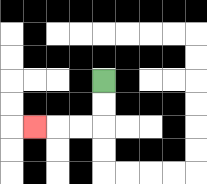{'start': '[4, 3]', 'end': '[1, 5]', 'path_directions': 'D,D,L,L,L', 'path_coordinates': '[[4, 3], [4, 4], [4, 5], [3, 5], [2, 5], [1, 5]]'}